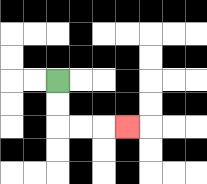{'start': '[2, 3]', 'end': '[5, 5]', 'path_directions': 'D,D,R,R,R', 'path_coordinates': '[[2, 3], [2, 4], [2, 5], [3, 5], [4, 5], [5, 5]]'}